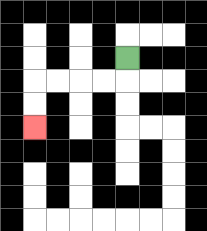{'start': '[5, 2]', 'end': '[1, 5]', 'path_directions': 'D,L,L,L,L,D,D', 'path_coordinates': '[[5, 2], [5, 3], [4, 3], [3, 3], [2, 3], [1, 3], [1, 4], [1, 5]]'}